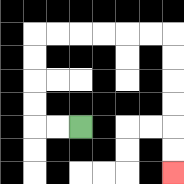{'start': '[3, 5]', 'end': '[7, 7]', 'path_directions': 'L,L,U,U,U,U,R,R,R,R,R,R,D,D,D,D,D,D', 'path_coordinates': '[[3, 5], [2, 5], [1, 5], [1, 4], [1, 3], [1, 2], [1, 1], [2, 1], [3, 1], [4, 1], [5, 1], [6, 1], [7, 1], [7, 2], [7, 3], [7, 4], [7, 5], [7, 6], [7, 7]]'}